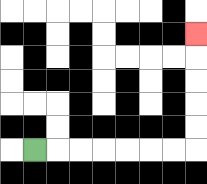{'start': '[1, 6]', 'end': '[8, 1]', 'path_directions': 'R,R,R,R,R,R,R,U,U,U,U,U', 'path_coordinates': '[[1, 6], [2, 6], [3, 6], [4, 6], [5, 6], [6, 6], [7, 6], [8, 6], [8, 5], [8, 4], [8, 3], [8, 2], [8, 1]]'}